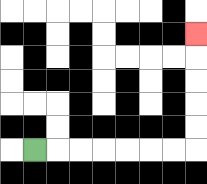{'start': '[1, 6]', 'end': '[8, 1]', 'path_directions': 'R,R,R,R,R,R,R,U,U,U,U,U', 'path_coordinates': '[[1, 6], [2, 6], [3, 6], [4, 6], [5, 6], [6, 6], [7, 6], [8, 6], [8, 5], [8, 4], [8, 3], [8, 2], [8, 1]]'}